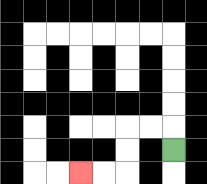{'start': '[7, 6]', 'end': '[3, 7]', 'path_directions': 'U,L,L,D,D,L,L', 'path_coordinates': '[[7, 6], [7, 5], [6, 5], [5, 5], [5, 6], [5, 7], [4, 7], [3, 7]]'}